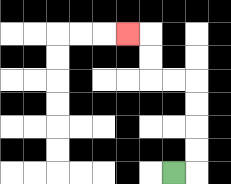{'start': '[7, 7]', 'end': '[5, 1]', 'path_directions': 'R,U,U,U,U,L,L,U,U,L', 'path_coordinates': '[[7, 7], [8, 7], [8, 6], [8, 5], [8, 4], [8, 3], [7, 3], [6, 3], [6, 2], [6, 1], [5, 1]]'}